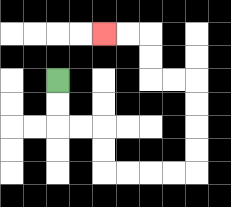{'start': '[2, 3]', 'end': '[4, 1]', 'path_directions': 'D,D,R,R,D,D,R,R,R,R,U,U,U,U,L,L,U,U,L,L', 'path_coordinates': '[[2, 3], [2, 4], [2, 5], [3, 5], [4, 5], [4, 6], [4, 7], [5, 7], [6, 7], [7, 7], [8, 7], [8, 6], [8, 5], [8, 4], [8, 3], [7, 3], [6, 3], [6, 2], [6, 1], [5, 1], [4, 1]]'}